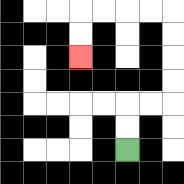{'start': '[5, 6]', 'end': '[3, 2]', 'path_directions': 'U,U,R,R,U,U,U,U,L,L,L,L,D,D', 'path_coordinates': '[[5, 6], [5, 5], [5, 4], [6, 4], [7, 4], [7, 3], [7, 2], [7, 1], [7, 0], [6, 0], [5, 0], [4, 0], [3, 0], [3, 1], [3, 2]]'}